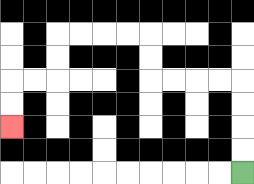{'start': '[10, 7]', 'end': '[0, 5]', 'path_directions': 'U,U,U,U,L,L,L,L,U,U,L,L,L,L,D,D,L,L,D,D', 'path_coordinates': '[[10, 7], [10, 6], [10, 5], [10, 4], [10, 3], [9, 3], [8, 3], [7, 3], [6, 3], [6, 2], [6, 1], [5, 1], [4, 1], [3, 1], [2, 1], [2, 2], [2, 3], [1, 3], [0, 3], [0, 4], [0, 5]]'}